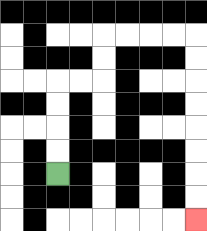{'start': '[2, 7]', 'end': '[8, 9]', 'path_directions': 'U,U,U,U,R,R,U,U,R,R,R,R,D,D,D,D,D,D,D,D', 'path_coordinates': '[[2, 7], [2, 6], [2, 5], [2, 4], [2, 3], [3, 3], [4, 3], [4, 2], [4, 1], [5, 1], [6, 1], [7, 1], [8, 1], [8, 2], [8, 3], [8, 4], [8, 5], [8, 6], [8, 7], [8, 8], [8, 9]]'}